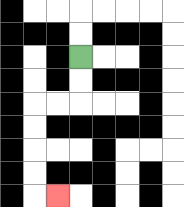{'start': '[3, 2]', 'end': '[2, 8]', 'path_directions': 'D,D,L,L,D,D,D,D,R', 'path_coordinates': '[[3, 2], [3, 3], [3, 4], [2, 4], [1, 4], [1, 5], [1, 6], [1, 7], [1, 8], [2, 8]]'}